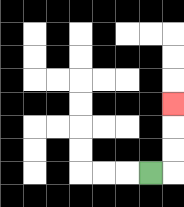{'start': '[6, 7]', 'end': '[7, 4]', 'path_directions': 'R,U,U,U', 'path_coordinates': '[[6, 7], [7, 7], [7, 6], [7, 5], [7, 4]]'}